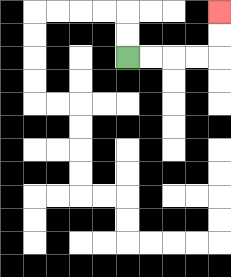{'start': '[5, 2]', 'end': '[9, 0]', 'path_directions': 'R,R,R,R,U,U', 'path_coordinates': '[[5, 2], [6, 2], [7, 2], [8, 2], [9, 2], [9, 1], [9, 0]]'}